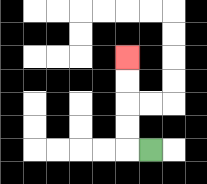{'start': '[6, 6]', 'end': '[5, 2]', 'path_directions': 'L,U,U,U,U', 'path_coordinates': '[[6, 6], [5, 6], [5, 5], [5, 4], [5, 3], [5, 2]]'}